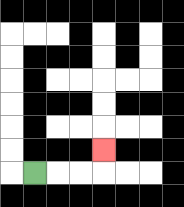{'start': '[1, 7]', 'end': '[4, 6]', 'path_directions': 'R,R,R,U', 'path_coordinates': '[[1, 7], [2, 7], [3, 7], [4, 7], [4, 6]]'}